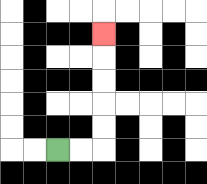{'start': '[2, 6]', 'end': '[4, 1]', 'path_directions': 'R,R,U,U,U,U,U', 'path_coordinates': '[[2, 6], [3, 6], [4, 6], [4, 5], [4, 4], [4, 3], [4, 2], [4, 1]]'}